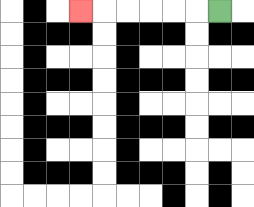{'start': '[9, 0]', 'end': '[3, 0]', 'path_directions': 'L,L,L,L,L,L', 'path_coordinates': '[[9, 0], [8, 0], [7, 0], [6, 0], [5, 0], [4, 0], [3, 0]]'}